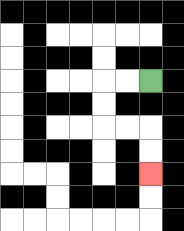{'start': '[6, 3]', 'end': '[6, 7]', 'path_directions': 'L,L,D,D,R,R,D,D', 'path_coordinates': '[[6, 3], [5, 3], [4, 3], [4, 4], [4, 5], [5, 5], [6, 5], [6, 6], [6, 7]]'}